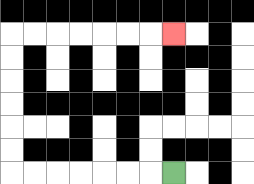{'start': '[7, 7]', 'end': '[7, 1]', 'path_directions': 'L,L,L,L,L,L,L,U,U,U,U,U,U,R,R,R,R,R,R,R', 'path_coordinates': '[[7, 7], [6, 7], [5, 7], [4, 7], [3, 7], [2, 7], [1, 7], [0, 7], [0, 6], [0, 5], [0, 4], [0, 3], [0, 2], [0, 1], [1, 1], [2, 1], [3, 1], [4, 1], [5, 1], [6, 1], [7, 1]]'}